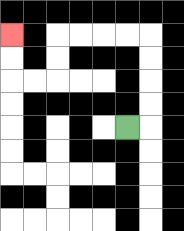{'start': '[5, 5]', 'end': '[0, 1]', 'path_directions': 'R,U,U,U,U,L,L,L,L,D,D,L,L,U,U', 'path_coordinates': '[[5, 5], [6, 5], [6, 4], [6, 3], [6, 2], [6, 1], [5, 1], [4, 1], [3, 1], [2, 1], [2, 2], [2, 3], [1, 3], [0, 3], [0, 2], [0, 1]]'}